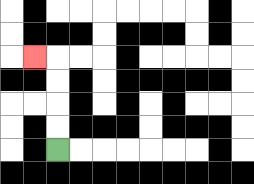{'start': '[2, 6]', 'end': '[1, 2]', 'path_directions': 'U,U,U,U,L', 'path_coordinates': '[[2, 6], [2, 5], [2, 4], [2, 3], [2, 2], [1, 2]]'}